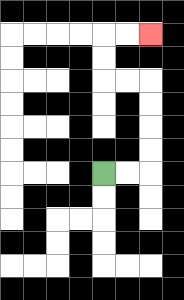{'start': '[4, 7]', 'end': '[6, 1]', 'path_directions': 'R,R,U,U,U,U,L,L,U,U,R,R', 'path_coordinates': '[[4, 7], [5, 7], [6, 7], [6, 6], [6, 5], [6, 4], [6, 3], [5, 3], [4, 3], [4, 2], [4, 1], [5, 1], [6, 1]]'}